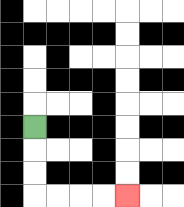{'start': '[1, 5]', 'end': '[5, 8]', 'path_directions': 'D,D,D,R,R,R,R', 'path_coordinates': '[[1, 5], [1, 6], [1, 7], [1, 8], [2, 8], [3, 8], [4, 8], [5, 8]]'}